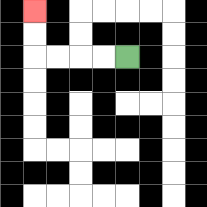{'start': '[5, 2]', 'end': '[1, 0]', 'path_directions': 'L,L,L,L,U,U', 'path_coordinates': '[[5, 2], [4, 2], [3, 2], [2, 2], [1, 2], [1, 1], [1, 0]]'}